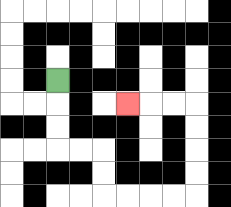{'start': '[2, 3]', 'end': '[5, 4]', 'path_directions': 'D,D,D,R,R,D,D,R,R,R,R,U,U,U,U,L,L,L', 'path_coordinates': '[[2, 3], [2, 4], [2, 5], [2, 6], [3, 6], [4, 6], [4, 7], [4, 8], [5, 8], [6, 8], [7, 8], [8, 8], [8, 7], [8, 6], [8, 5], [8, 4], [7, 4], [6, 4], [5, 4]]'}